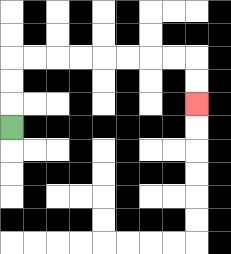{'start': '[0, 5]', 'end': '[8, 4]', 'path_directions': 'U,U,U,R,R,R,R,R,R,R,R,D,D', 'path_coordinates': '[[0, 5], [0, 4], [0, 3], [0, 2], [1, 2], [2, 2], [3, 2], [4, 2], [5, 2], [6, 2], [7, 2], [8, 2], [8, 3], [8, 4]]'}